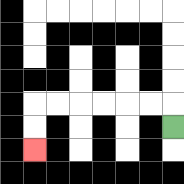{'start': '[7, 5]', 'end': '[1, 6]', 'path_directions': 'U,L,L,L,L,L,L,D,D', 'path_coordinates': '[[7, 5], [7, 4], [6, 4], [5, 4], [4, 4], [3, 4], [2, 4], [1, 4], [1, 5], [1, 6]]'}